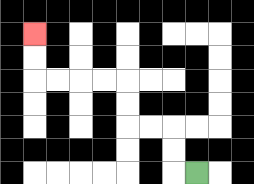{'start': '[8, 7]', 'end': '[1, 1]', 'path_directions': 'L,U,U,L,L,U,U,L,L,L,L,U,U', 'path_coordinates': '[[8, 7], [7, 7], [7, 6], [7, 5], [6, 5], [5, 5], [5, 4], [5, 3], [4, 3], [3, 3], [2, 3], [1, 3], [1, 2], [1, 1]]'}